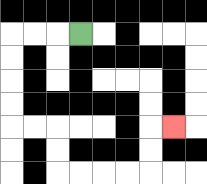{'start': '[3, 1]', 'end': '[7, 5]', 'path_directions': 'L,L,L,D,D,D,D,R,R,D,D,R,R,R,R,U,U,R', 'path_coordinates': '[[3, 1], [2, 1], [1, 1], [0, 1], [0, 2], [0, 3], [0, 4], [0, 5], [1, 5], [2, 5], [2, 6], [2, 7], [3, 7], [4, 7], [5, 7], [6, 7], [6, 6], [6, 5], [7, 5]]'}